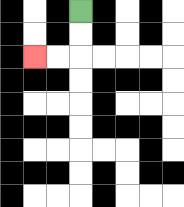{'start': '[3, 0]', 'end': '[1, 2]', 'path_directions': 'D,D,L,L', 'path_coordinates': '[[3, 0], [3, 1], [3, 2], [2, 2], [1, 2]]'}